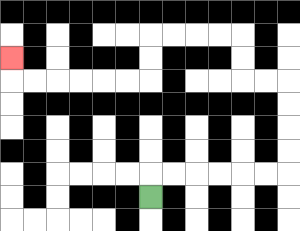{'start': '[6, 8]', 'end': '[0, 2]', 'path_directions': 'U,R,R,R,R,R,R,U,U,U,U,L,L,U,U,L,L,L,L,D,D,L,L,L,L,L,L,U', 'path_coordinates': '[[6, 8], [6, 7], [7, 7], [8, 7], [9, 7], [10, 7], [11, 7], [12, 7], [12, 6], [12, 5], [12, 4], [12, 3], [11, 3], [10, 3], [10, 2], [10, 1], [9, 1], [8, 1], [7, 1], [6, 1], [6, 2], [6, 3], [5, 3], [4, 3], [3, 3], [2, 3], [1, 3], [0, 3], [0, 2]]'}